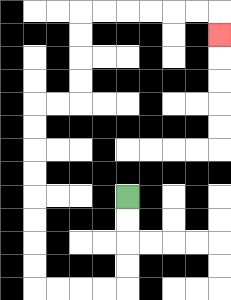{'start': '[5, 8]', 'end': '[9, 1]', 'path_directions': 'D,D,D,D,L,L,L,L,U,U,U,U,U,U,U,U,R,R,U,U,U,U,R,R,R,R,R,R,D', 'path_coordinates': '[[5, 8], [5, 9], [5, 10], [5, 11], [5, 12], [4, 12], [3, 12], [2, 12], [1, 12], [1, 11], [1, 10], [1, 9], [1, 8], [1, 7], [1, 6], [1, 5], [1, 4], [2, 4], [3, 4], [3, 3], [3, 2], [3, 1], [3, 0], [4, 0], [5, 0], [6, 0], [7, 0], [8, 0], [9, 0], [9, 1]]'}